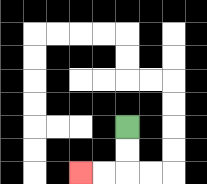{'start': '[5, 5]', 'end': '[3, 7]', 'path_directions': 'D,D,L,L', 'path_coordinates': '[[5, 5], [5, 6], [5, 7], [4, 7], [3, 7]]'}